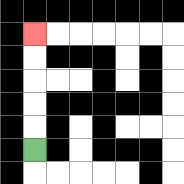{'start': '[1, 6]', 'end': '[1, 1]', 'path_directions': 'U,U,U,U,U', 'path_coordinates': '[[1, 6], [1, 5], [1, 4], [1, 3], [1, 2], [1, 1]]'}